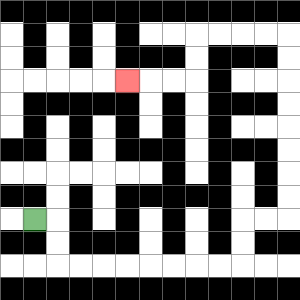{'start': '[1, 9]', 'end': '[5, 3]', 'path_directions': 'R,D,D,R,R,R,R,R,R,R,R,U,U,R,R,U,U,U,U,U,U,U,U,L,L,L,L,D,D,L,L,L', 'path_coordinates': '[[1, 9], [2, 9], [2, 10], [2, 11], [3, 11], [4, 11], [5, 11], [6, 11], [7, 11], [8, 11], [9, 11], [10, 11], [10, 10], [10, 9], [11, 9], [12, 9], [12, 8], [12, 7], [12, 6], [12, 5], [12, 4], [12, 3], [12, 2], [12, 1], [11, 1], [10, 1], [9, 1], [8, 1], [8, 2], [8, 3], [7, 3], [6, 3], [5, 3]]'}